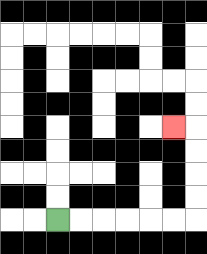{'start': '[2, 9]', 'end': '[7, 5]', 'path_directions': 'R,R,R,R,R,R,U,U,U,U,L', 'path_coordinates': '[[2, 9], [3, 9], [4, 9], [5, 9], [6, 9], [7, 9], [8, 9], [8, 8], [8, 7], [8, 6], [8, 5], [7, 5]]'}